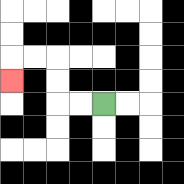{'start': '[4, 4]', 'end': '[0, 3]', 'path_directions': 'L,L,U,U,L,L,D', 'path_coordinates': '[[4, 4], [3, 4], [2, 4], [2, 3], [2, 2], [1, 2], [0, 2], [0, 3]]'}